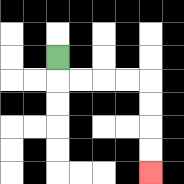{'start': '[2, 2]', 'end': '[6, 7]', 'path_directions': 'D,R,R,R,R,D,D,D,D', 'path_coordinates': '[[2, 2], [2, 3], [3, 3], [4, 3], [5, 3], [6, 3], [6, 4], [6, 5], [6, 6], [6, 7]]'}